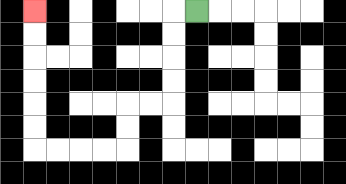{'start': '[8, 0]', 'end': '[1, 0]', 'path_directions': 'L,D,D,D,D,L,L,D,D,L,L,L,L,U,U,U,U,U,U', 'path_coordinates': '[[8, 0], [7, 0], [7, 1], [7, 2], [7, 3], [7, 4], [6, 4], [5, 4], [5, 5], [5, 6], [4, 6], [3, 6], [2, 6], [1, 6], [1, 5], [1, 4], [1, 3], [1, 2], [1, 1], [1, 0]]'}